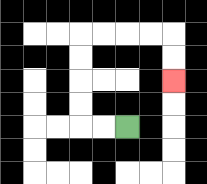{'start': '[5, 5]', 'end': '[7, 3]', 'path_directions': 'L,L,U,U,U,U,R,R,R,R,D,D', 'path_coordinates': '[[5, 5], [4, 5], [3, 5], [3, 4], [3, 3], [3, 2], [3, 1], [4, 1], [5, 1], [6, 1], [7, 1], [7, 2], [7, 3]]'}